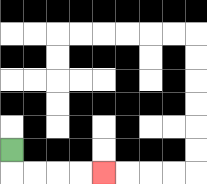{'start': '[0, 6]', 'end': '[4, 7]', 'path_directions': 'D,R,R,R,R', 'path_coordinates': '[[0, 6], [0, 7], [1, 7], [2, 7], [3, 7], [4, 7]]'}